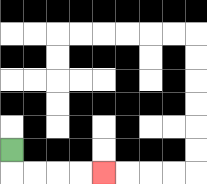{'start': '[0, 6]', 'end': '[4, 7]', 'path_directions': 'D,R,R,R,R', 'path_coordinates': '[[0, 6], [0, 7], [1, 7], [2, 7], [3, 7], [4, 7]]'}